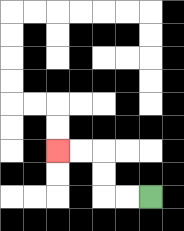{'start': '[6, 8]', 'end': '[2, 6]', 'path_directions': 'L,L,U,U,L,L', 'path_coordinates': '[[6, 8], [5, 8], [4, 8], [4, 7], [4, 6], [3, 6], [2, 6]]'}